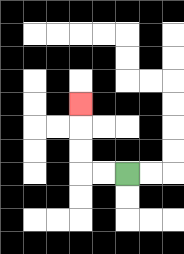{'start': '[5, 7]', 'end': '[3, 4]', 'path_directions': 'L,L,U,U,U', 'path_coordinates': '[[5, 7], [4, 7], [3, 7], [3, 6], [3, 5], [3, 4]]'}